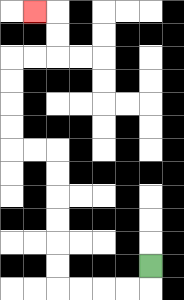{'start': '[6, 11]', 'end': '[1, 0]', 'path_directions': 'D,L,L,L,L,U,U,U,U,U,U,L,L,U,U,U,U,R,R,U,U,L', 'path_coordinates': '[[6, 11], [6, 12], [5, 12], [4, 12], [3, 12], [2, 12], [2, 11], [2, 10], [2, 9], [2, 8], [2, 7], [2, 6], [1, 6], [0, 6], [0, 5], [0, 4], [0, 3], [0, 2], [1, 2], [2, 2], [2, 1], [2, 0], [1, 0]]'}